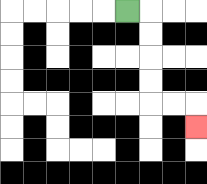{'start': '[5, 0]', 'end': '[8, 5]', 'path_directions': 'R,D,D,D,D,R,R,D', 'path_coordinates': '[[5, 0], [6, 0], [6, 1], [6, 2], [6, 3], [6, 4], [7, 4], [8, 4], [8, 5]]'}